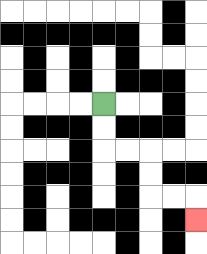{'start': '[4, 4]', 'end': '[8, 9]', 'path_directions': 'D,D,R,R,D,D,R,R,D', 'path_coordinates': '[[4, 4], [4, 5], [4, 6], [5, 6], [6, 6], [6, 7], [6, 8], [7, 8], [8, 8], [8, 9]]'}